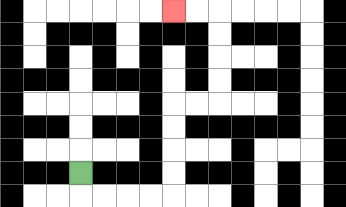{'start': '[3, 7]', 'end': '[7, 0]', 'path_directions': 'D,R,R,R,R,U,U,U,U,R,R,U,U,U,U,L,L', 'path_coordinates': '[[3, 7], [3, 8], [4, 8], [5, 8], [6, 8], [7, 8], [7, 7], [7, 6], [7, 5], [7, 4], [8, 4], [9, 4], [9, 3], [9, 2], [9, 1], [9, 0], [8, 0], [7, 0]]'}